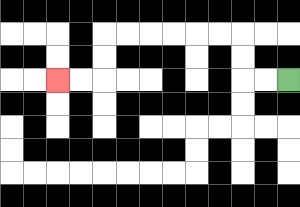{'start': '[12, 3]', 'end': '[2, 3]', 'path_directions': 'L,L,U,U,L,L,L,L,L,L,D,D,L,L', 'path_coordinates': '[[12, 3], [11, 3], [10, 3], [10, 2], [10, 1], [9, 1], [8, 1], [7, 1], [6, 1], [5, 1], [4, 1], [4, 2], [4, 3], [3, 3], [2, 3]]'}